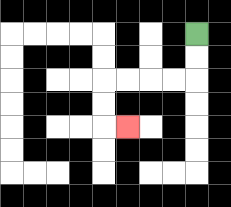{'start': '[8, 1]', 'end': '[5, 5]', 'path_directions': 'D,D,L,L,L,L,D,D,R', 'path_coordinates': '[[8, 1], [8, 2], [8, 3], [7, 3], [6, 3], [5, 3], [4, 3], [4, 4], [4, 5], [5, 5]]'}